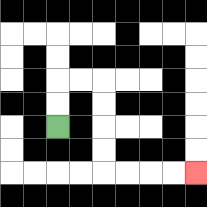{'start': '[2, 5]', 'end': '[8, 7]', 'path_directions': 'U,U,R,R,D,D,D,D,R,R,R,R', 'path_coordinates': '[[2, 5], [2, 4], [2, 3], [3, 3], [4, 3], [4, 4], [4, 5], [4, 6], [4, 7], [5, 7], [6, 7], [7, 7], [8, 7]]'}